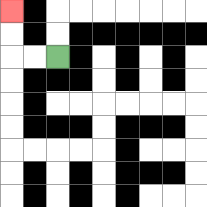{'start': '[2, 2]', 'end': '[0, 0]', 'path_directions': 'L,L,U,U', 'path_coordinates': '[[2, 2], [1, 2], [0, 2], [0, 1], [0, 0]]'}